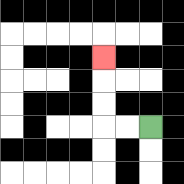{'start': '[6, 5]', 'end': '[4, 2]', 'path_directions': 'L,L,U,U,U', 'path_coordinates': '[[6, 5], [5, 5], [4, 5], [4, 4], [4, 3], [4, 2]]'}